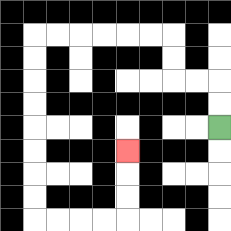{'start': '[9, 5]', 'end': '[5, 6]', 'path_directions': 'U,U,L,L,U,U,L,L,L,L,L,L,D,D,D,D,D,D,D,D,R,R,R,R,U,U,U', 'path_coordinates': '[[9, 5], [9, 4], [9, 3], [8, 3], [7, 3], [7, 2], [7, 1], [6, 1], [5, 1], [4, 1], [3, 1], [2, 1], [1, 1], [1, 2], [1, 3], [1, 4], [1, 5], [1, 6], [1, 7], [1, 8], [1, 9], [2, 9], [3, 9], [4, 9], [5, 9], [5, 8], [5, 7], [5, 6]]'}